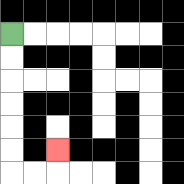{'start': '[0, 1]', 'end': '[2, 6]', 'path_directions': 'D,D,D,D,D,D,R,R,U', 'path_coordinates': '[[0, 1], [0, 2], [0, 3], [0, 4], [0, 5], [0, 6], [0, 7], [1, 7], [2, 7], [2, 6]]'}